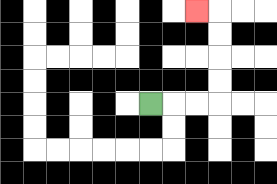{'start': '[6, 4]', 'end': '[8, 0]', 'path_directions': 'R,R,R,U,U,U,U,L', 'path_coordinates': '[[6, 4], [7, 4], [8, 4], [9, 4], [9, 3], [9, 2], [9, 1], [9, 0], [8, 0]]'}